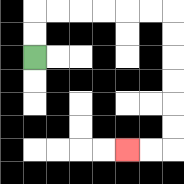{'start': '[1, 2]', 'end': '[5, 6]', 'path_directions': 'U,U,R,R,R,R,R,R,D,D,D,D,D,D,L,L', 'path_coordinates': '[[1, 2], [1, 1], [1, 0], [2, 0], [3, 0], [4, 0], [5, 0], [6, 0], [7, 0], [7, 1], [7, 2], [7, 3], [7, 4], [7, 5], [7, 6], [6, 6], [5, 6]]'}